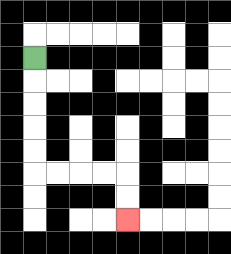{'start': '[1, 2]', 'end': '[5, 9]', 'path_directions': 'D,D,D,D,D,R,R,R,R,D,D', 'path_coordinates': '[[1, 2], [1, 3], [1, 4], [1, 5], [1, 6], [1, 7], [2, 7], [3, 7], [4, 7], [5, 7], [5, 8], [5, 9]]'}